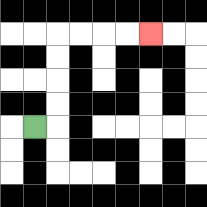{'start': '[1, 5]', 'end': '[6, 1]', 'path_directions': 'R,U,U,U,U,R,R,R,R', 'path_coordinates': '[[1, 5], [2, 5], [2, 4], [2, 3], [2, 2], [2, 1], [3, 1], [4, 1], [5, 1], [6, 1]]'}